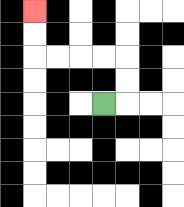{'start': '[4, 4]', 'end': '[1, 0]', 'path_directions': 'R,U,U,L,L,L,L,U,U', 'path_coordinates': '[[4, 4], [5, 4], [5, 3], [5, 2], [4, 2], [3, 2], [2, 2], [1, 2], [1, 1], [1, 0]]'}